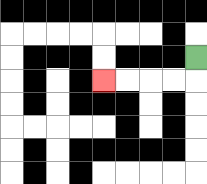{'start': '[8, 2]', 'end': '[4, 3]', 'path_directions': 'D,L,L,L,L', 'path_coordinates': '[[8, 2], [8, 3], [7, 3], [6, 3], [5, 3], [4, 3]]'}